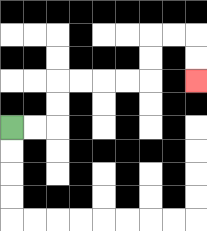{'start': '[0, 5]', 'end': '[8, 3]', 'path_directions': 'R,R,U,U,R,R,R,R,U,U,R,R,D,D', 'path_coordinates': '[[0, 5], [1, 5], [2, 5], [2, 4], [2, 3], [3, 3], [4, 3], [5, 3], [6, 3], [6, 2], [6, 1], [7, 1], [8, 1], [8, 2], [8, 3]]'}